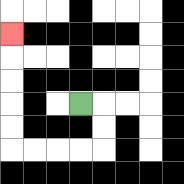{'start': '[3, 4]', 'end': '[0, 1]', 'path_directions': 'R,D,D,L,L,L,L,U,U,U,U,U', 'path_coordinates': '[[3, 4], [4, 4], [4, 5], [4, 6], [3, 6], [2, 6], [1, 6], [0, 6], [0, 5], [0, 4], [0, 3], [0, 2], [0, 1]]'}